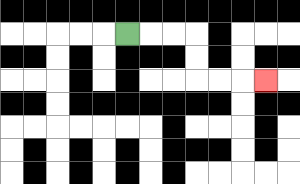{'start': '[5, 1]', 'end': '[11, 3]', 'path_directions': 'R,R,R,D,D,R,R,R', 'path_coordinates': '[[5, 1], [6, 1], [7, 1], [8, 1], [8, 2], [8, 3], [9, 3], [10, 3], [11, 3]]'}